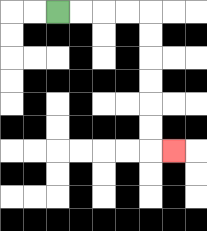{'start': '[2, 0]', 'end': '[7, 6]', 'path_directions': 'R,R,R,R,D,D,D,D,D,D,R', 'path_coordinates': '[[2, 0], [3, 0], [4, 0], [5, 0], [6, 0], [6, 1], [6, 2], [6, 3], [6, 4], [6, 5], [6, 6], [7, 6]]'}